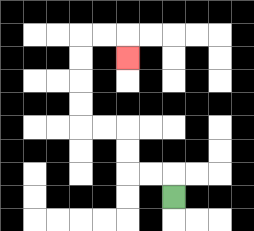{'start': '[7, 8]', 'end': '[5, 2]', 'path_directions': 'U,L,L,U,U,L,L,U,U,U,U,R,R,D', 'path_coordinates': '[[7, 8], [7, 7], [6, 7], [5, 7], [5, 6], [5, 5], [4, 5], [3, 5], [3, 4], [3, 3], [3, 2], [3, 1], [4, 1], [5, 1], [5, 2]]'}